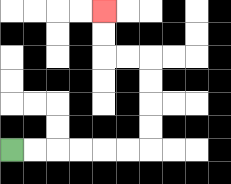{'start': '[0, 6]', 'end': '[4, 0]', 'path_directions': 'R,R,R,R,R,R,U,U,U,U,L,L,U,U', 'path_coordinates': '[[0, 6], [1, 6], [2, 6], [3, 6], [4, 6], [5, 6], [6, 6], [6, 5], [6, 4], [6, 3], [6, 2], [5, 2], [4, 2], [4, 1], [4, 0]]'}